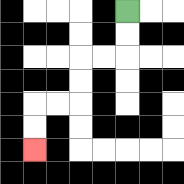{'start': '[5, 0]', 'end': '[1, 6]', 'path_directions': 'D,D,L,L,D,D,L,L,D,D', 'path_coordinates': '[[5, 0], [5, 1], [5, 2], [4, 2], [3, 2], [3, 3], [3, 4], [2, 4], [1, 4], [1, 5], [1, 6]]'}